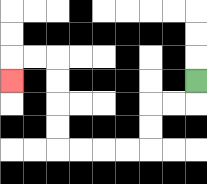{'start': '[8, 3]', 'end': '[0, 3]', 'path_directions': 'D,L,L,D,D,L,L,L,L,U,U,U,U,L,L,D', 'path_coordinates': '[[8, 3], [8, 4], [7, 4], [6, 4], [6, 5], [6, 6], [5, 6], [4, 6], [3, 6], [2, 6], [2, 5], [2, 4], [2, 3], [2, 2], [1, 2], [0, 2], [0, 3]]'}